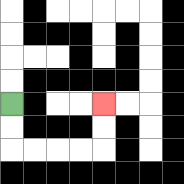{'start': '[0, 4]', 'end': '[4, 4]', 'path_directions': 'D,D,R,R,R,R,U,U', 'path_coordinates': '[[0, 4], [0, 5], [0, 6], [1, 6], [2, 6], [3, 6], [4, 6], [4, 5], [4, 4]]'}